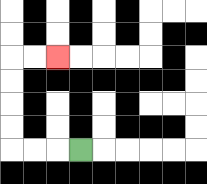{'start': '[3, 6]', 'end': '[2, 2]', 'path_directions': 'L,L,L,U,U,U,U,R,R', 'path_coordinates': '[[3, 6], [2, 6], [1, 6], [0, 6], [0, 5], [0, 4], [0, 3], [0, 2], [1, 2], [2, 2]]'}